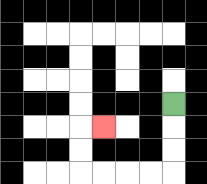{'start': '[7, 4]', 'end': '[4, 5]', 'path_directions': 'D,D,D,L,L,L,L,U,U,R', 'path_coordinates': '[[7, 4], [7, 5], [7, 6], [7, 7], [6, 7], [5, 7], [4, 7], [3, 7], [3, 6], [3, 5], [4, 5]]'}